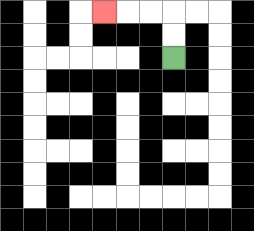{'start': '[7, 2]', 'end': '[4, 0]', 'path_directions': 'U,U,L,L,L', 'path_coordinates': '[[7, 2], [7, 1], [7, 0], [6, 0], [5, 0], [4, 0]]'}